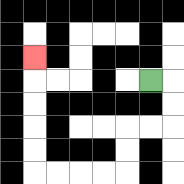{'start': '[6, 3]', 'end': '[1, 2]', 'path_directions': 'R,D,D,L,L,D,D,L,L,L,L,U,U,U,U,U', 'path_coordinates': '[[6, 3], [7, 3], [7, 4], [7, 5], [6, 5], [5, 5], [5, 6], [5, 7], [4, 7], [3, 7], [2, 7], [1, 7], [1, 6], [1, 5], [1, 4], [1, 3], [1, 2]]'}